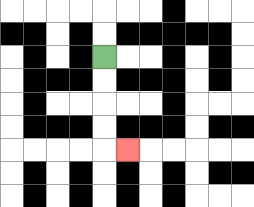{'start': '[4, 2]', 'end': '[5, 6]', 'path_directions': 'D,D,D,D,R', 'path_coordinates': '[[4, 2], [4, 3], [4, 4], [4, 5], [4, 6], [5, 6]]'}